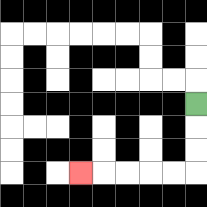{'start': '[8, 4]', 'end': '[3, 7]', 'path_directions': 'D,D,D,L,L,L,L,L', 'path_coordinates': '[[8, 4], [8, 5], [8, 6], [8, 7], [7, 7], [6, 7], [5, 7], [4, 7], [3, 7]]'}